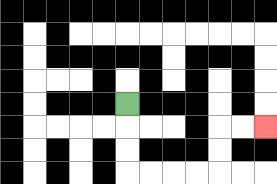{'start': '[5, 4]', 'end': '[11, 5]', 'path_directions': 'D,D,D,R,R,R,R,U,U,R,R', 'path_coordinates': '[[5, 4], [5, 5], [5, 6], [5, 7], [6, 7], [7, 7], [8, 7], [9, 7], [9, 6], [9, 5], [10, 5], [11, 5]]'}